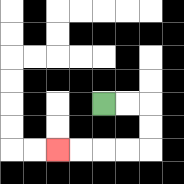{'start': '[4, 4]', 'end': '[2, 6]', 'path_directions': 'R,R,D,D,L,L,L,L', 'path_coordinates': '[[4, 4], [5, 4], [6, 4], [6, 5], [6, 6], [5, 6], [4, 6], [3, 6], [2, 6]]'}